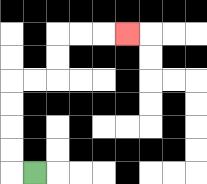{'start': '[1, 7]', 'end': '[5, 1]', 'path_directions': 'L,U,U,U,U,R,R,U,U,R,R,R', 'path_coordinates': '[[1, 7], [0, 7], [0, 6], [0, 5], [0, 4], [0, 3], [1, 3], [2, 3], [2, 2], [2, 1], [3, 1], [4, 1], [5, 1]]'}